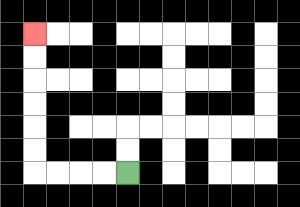{'start': '[5, 7]', 'end': '[1, 1]', 'path_directions': 'L,L,L,L,U,U,U,U,U,U', 'path_coordinates': '[[5, 7], [4, 7], [3, 7], [2, 7], [1, 7], [1, 6], [1, 5], [1, 4], [1, 3], [1, 2], [1, 1]]'}